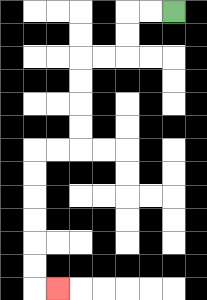{'start': '[7, 0]', 'end': '[2, 12]', 'path_directions': 'L,L,D,D,L,L,D,D,D,D,L,L,D,D,D,D,D,D,R', 'path_coordinates': '[[7, 0], [6, 0], [5, 0], [5, 1], [5, 2], [4, 2], [3, 2], [3, 3], [3, 4], [3, 5], [3, 6], [2, 6], [1, 6], [1, 7], [1, 8], [1, 9], [1, 10], [1, 11], [1, 12], [2, 12]]'}